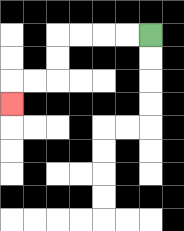{'start': '[6, 1]', 'end': '[0, 4]', 'path_directions': 'L,L,L,L,D,D,L,L,D', 'path_coordinates': '[[6, 1], [5, 1], [4, 1], [3, 1], [2, 1], [2, 2], [2, 3], [1, 3], [0, 3], [0, 4]]'}